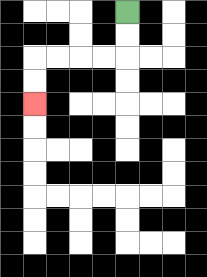{'start': '[5, 0]', 'end': '[1, 4]', 'path_directions': 'D,D,L,L,L,L,D,D', 'path_coordinates': '[[5, 0], [5, 1], [5, 2], [4, 2], [3, 2], [2, 2], [1, 2], [1, 3], [1, 4]]'}